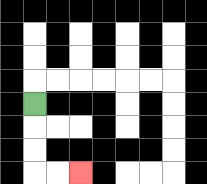{'start': '[1, 4]', 'end': '[3, 7]', 'path_directions': 'D,D,D,R,R', 'path_coordinates': '[[1, 4], [1, 5], [1, 6], [1, 7], [2, 7], [3, 7]]'}